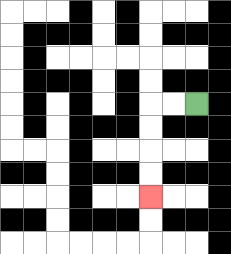{'start': '[8, 4]', 'end': '[6, 8]', 'path_directions': 'L,L,D,D,D,D', 'path_coordinates': '[[8, 4], [7, 4], [6, 4], [6, 5], [6, 6], [6, 7], [6, 8]]'}